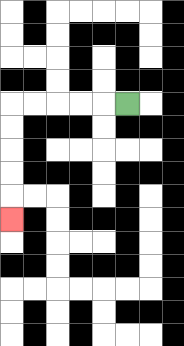{'start': '[5, 4]', 'end': '[0, 9]', 'path_directions': 'L,L,L,L,L,D,D,D,D,D', 'path_coordinates': '[[5, 4], [4, 4], [3, 4], [2, 4], [1, 4], [0, 4], [0, 5], [0, 6], [0, 7], [0, 8], [0, 9]]'}